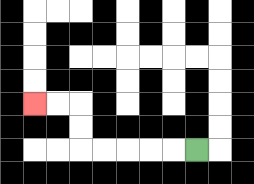{'start': '[8, 6]', 'end': '[1, 4]', 'path_directions': 'L,L,L,L,L,U,U,L,L', 'path_coordinates': '[[8, 6], [7, 6], [6, 6], [5, 6], [4, 6], [3, 6], [3, 5], [3, 4], [2, 4], [1, 4]]'}